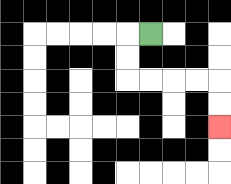{'start': '[6, 1]', 'end': '[9, 5]', 'path_directions': 'L,D,D,R,R,R,R,D,D', 'path_coordinates': '[[6, 1], [5, 1], [5, 2], [5, 3], [6, 3], [7, 3], [8, 3], [9, 3], [9, 4], [9, 5]]'}